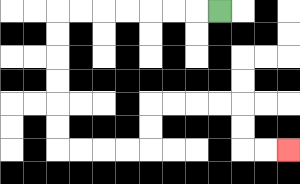{'start': '[9, 0]', 'end': '[12, 6]', 'path_directions': 'L,L,L,L,L,L,L,D,D,D,D,D,D,R,R,R,R,U,U,R,R,R,R,D,D,R,R', 'path_coordinates': '[[9, 0], [8, 0], [7, 0], [6, 0], [5, 0], [4, 0], [3, 0], [2, 0], [2, 1], [2, 2], [2, 3], [2, 4], [2, 5], [2, 6], [3, 6], [4, 6], [5, 6], [6, 6], [6, 5], [6, 4], [7, 4], [8, 4], [9, 4], [10, 4], [10, 5], [10, 6], [11, 6], [12, 6]]'}